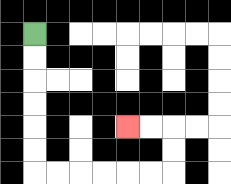{'start': '[1, 1]', 'end': '[5, 5]', 'path_directions': 'D,D,D,D,D,D,R,R,R,R,R,R,U,U,L,L', 'path_coordinates': '[[1, 1], [1, 2], [1, 3], [1, 4], [1, 5], [1, 6], [1, 7], [2, 7], [3, 7], [4, 7], [5, 7], [6, 7], [7, 7], [7, 6], [7, 5], [6, 5], [5, 5]]'}